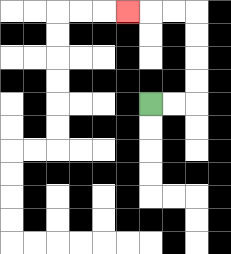{'start': '[6, 4]', 'end': '[5, 0]', 'path_directions': 'R,R,U,U,U,U,L,L,L', 'path_coordinates': '[[6, 4], [7, 4], [8, 4], [8, 3], [8, 2], [8, 1], [8, 0], [7, 0], [6, 0], [5, 0]]'}